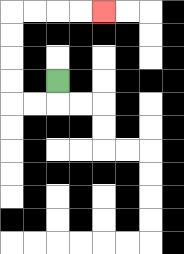{'start': '[2, 3]', 'end': '[4, 0]', 'path_directions': 'D,L,L,U,U,U,U,R,R,R,R', 'path_coordinates': '[[2, 3], [2, 4], [1, 4], [0, 4], [0, 3], [0, 2], [0, 1], [0, 0], [1, 0], [2, 0], [3, 0], [4, 0]]'}